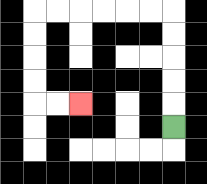{'start': '[7, 5]', 'end': '[3, 4]', 'path_directions': 'U,U,U,U,U,L,L,L,L,L,L,D,D,D,D,R,R', 'path_coordinates': '[[7, 5], [7, 4], [7, 3], [7, 2], [7, 1], [7, 0], [6, 0], [5, 0], [4, 0], [3, 0], [2, 0], [1, 0], [1, 1], [1, 2], [1, 3], [1, 4], [2, 4], [3, 4]]'}